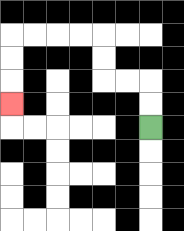{'start': '[6, 5]', 'end': '[0, 4]', 'path_directions': 'U,U,L,L,U,U,L,L,L,L,D,D,D', 'path_coordinates': '[[6, 5], [6, 4], [6, 3], [5, 3], [4, 3], [4, 2], [4, 1], [3, 1], [2, 1], [1, 1], [0, 1], [0, 2], [0, 3], [0, 4]]'}